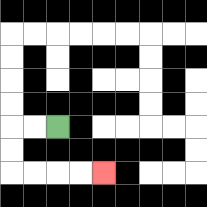{'start': '[2, 5]', 'end': '[4, 7]', 'path_directions': 'L,L,D,D,R,R,R,R', 'path_coordinates': '[[2, 5], [1, 5], [0, 5], [0, 6], [0, 7], [1, 7], [2, 7], [3, 7], [4, 7]]'}